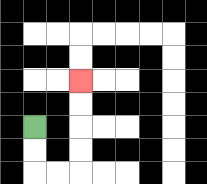{'start': '[1, 5]', 'end': '[3, 3]', 'path_directions': 'D,D,R,R,U,U,U,U', 'path_coordinates': '[[1, 5], [1, 6], [1, 7], [2, 7], [3, 7], [3, 6], [3, 5], [3, 4], [3, 3]]'}